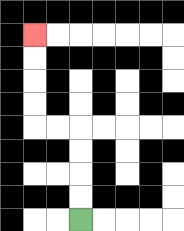{'start': '[3, 9]', 'end': '[1, 1]', 'path_directions': 'U,U,U,U,L,L,U,U,U,U', 'path_coordinates': '[[3, 9], [3, 8], [3, 7], [3, 6], [3, 5], [2, 5], [1, 5], [1, 4], [1, 3], [1, 2], [1, 1]]'}